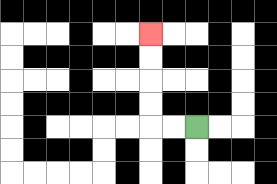{'start': '[8, 5]', 'end': '[6, 1]', 'path_directions': 'L,L,U,U,U,U', 'path_coordinates': '[[8, 5], [7, 5], [6, 5], [6, 4], [6, 3], [6, 2], [6, 1]]'}